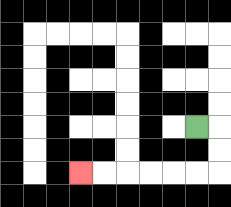{'start': '[8, 5]', 'end': '[3, 7]', 'path_directions': 'R,D,D,L,L,L,L,L,L', 'path_coordinates': '[[8, 5], [9, 5], [9, 6], [9, 7], [8, 7], [7, 7], [6, 7], [5, 7], [4, 7], [3, 7]]'}